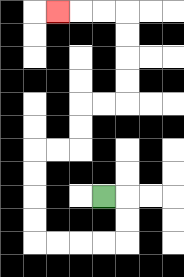{'start': '[4, 8]', 'end': '[2, 0]', 'path_directions': 'R,D,D,L,L,L,L,U,U,U,U,R,R,U,U,R,R,U,U,U,U,L,L,L', 'path_coordinates': '[[4, 8], [5, 8], [5, 9], [5, 10], [4, 10], [3, 10], [2, 10], [1, 10], [1, 9], [1, 8], [1, 7], [1, 6], [2, 6], [3, 6], [3, 5], [3, 4], [4, 4], [5, 4], [5, 3], [5, 2], [5, 1], [5, 0], [4, 0], [3, 0], [2, 0]]'}